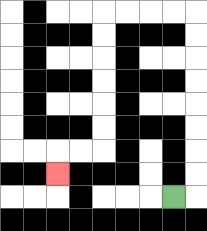{'start': '[7, 8]', 'end': '[2, 7]', 'path_directions': 'R,U,U,U,U,U,U,U,U,L,L,L,L,D,D,D,D,D,D,L,L,D', 'path_coordinates': '[[7, 8], [8, 8], [8, 7], [8, 6], [8, 5], [8, 4], [8, 3], [8, 2], [8, 1], [8, 0], [7, 0], [6, 0], [5, 0], [4, 0], [4, 1], [4, 2], [4, 3], [4, 4], [4, 5], [4, 6], [3, 6], [2, 6], [2, 7]]'}